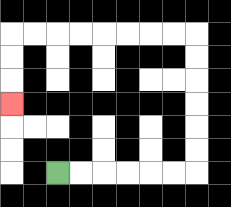{'start': '[2, 7]', 'end': '[0, 4]', 'path_directions': 'R,R,R,R,R,R,U,U,U,U,U,U,L,L,L,L,L,L,L,L,D,D,D', 'path_coordinates': '[[2, 7], [3, 7], [4, 7], [5, 7], [6, 7], [7, 7], [8, 7], [8, 6], [8, 5], [8, 4], [8, 3], [8, 2], [8, 1], [7, 1], [6, 1], [5, 1], [4, 1], [3, 1], [2, 1], [1, 1], [0, 1], [0, 2], [0, 3], [0, 4]]'}